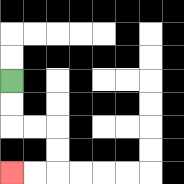{'start': '[0, 3]', 'end': '[0, 7]', 'path_directions': 'D,D,R,R,D,D,L,L', 'path_coordinates': '[[0, 3], [0, 4], [0, 5], [1, 5], [2, 5], [2, 6], [2, 7], [1, 7], [0, 7]]'}